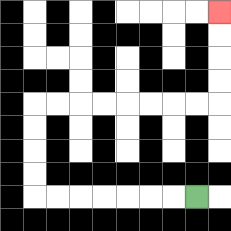{'start': '[8, 8]', 'end': '[9, 0]', 'path_directions': 'L,L,L,L,L,L,L,U,U,U,U,R,R,R,R,R,R,R,R,U,U,U,U', 'path_coordinates': '[[8, 8], [7, 8], [6, 8], [5, 8], [4, 8], [3, 8], [2, 8], [1, 8], [1, 7], [1, 6], [1, 5], [1, 4], [2, 4], [3, 4], [4, 4], [5, 4], [6, 4], [7, 4], [8, 4], [9, 4], [9, 3], [9, 2], [9, 1], [9, 0]]'}